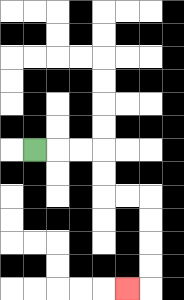{'start': '[1, 6]', 'end': '[5, 12]', 'path_directions': 'R,R,R,D,D,R,R,D,D,D,D,L', 'path_coordinates': '[[1, 6], [2, 6], [3, 6], [4, 6], [4, 7], [4, 8], [5, 8], [6, 8], [6, 9], [6, 10], [6, 11], [6, 12], [5, 12]]'}